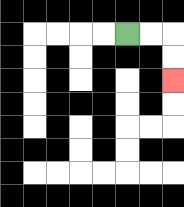{'start': '[5, 1]', 'end': '[7, 3]', 'path_directions': 'R,R,D,D', 'path_coordinates': '[[5, 1], [6, 1], [7, 1], [7, 2], [7, 3]]'}